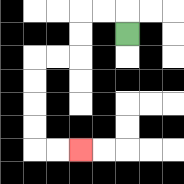{'start': '[5, 1]', 'end': '[3, 6]', 'path_directions': 'U,L,L,D,D,L,L,D,D,D,D,R,R', 'path_coordinates': '[[5, 1], [5, 0], [4, 0], [3, 0], [3, 1], [3, 2], [2, 2], [1, 2], [1, 3], [1, 4], [1, 5], [1, 6], [2, 6], [3, 6]]'}